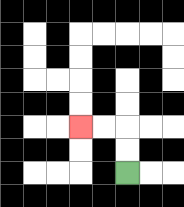{'start': '[5, 7]', 'end': '[3, 5]', 'path_directions': 'U,U,L,L', 'path_coordinates': '[[5, 7], [5, 6], [5, 5], [4, 5], [3, 5]]'}